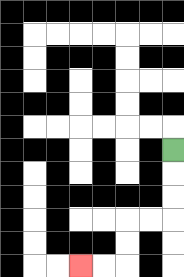{'start': '[7, 6]', 'end': '[3, 11]', 'path_directions': 'D,D,D,L,L,D,D,L,L', 'path_coordinates': '[[7, 6], [7, 7], [7, 8], [7, 9], [6, 9], [5, 9], [5, 10], [5, 11], [4, 11], [3, 11]]'}